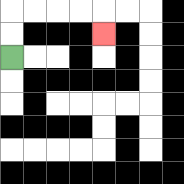{'start': '[0, 2]', 'end': '[4, 1]', 'path_directions': 'U,U,R,R,R,R,D', 'path_coordinates': '[[0, 2], [0, 1], [0, 0], [1, 0], [2, 0], [3, 0], [4, 0], [4, 1]]'}